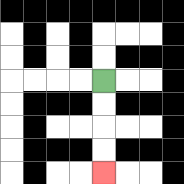{'start': '[4, 3]', 'end': '[4, 7]', 'path_directions': 'D,D,D,D', 'path_coordinates': '[[4, 3], [4, 4], [4, 5], [4, 6], [4, 7]]'}